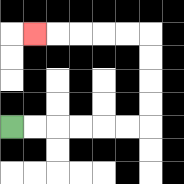{'start': '[0, 5]', 'end': '[1, 1]', 'path_directions': 'R,R,R,R,R,R,U,U,U,U,L,L,L,L,L', 'path_coordinates': '[[0, 5], [1, 5], [2, 5], [3, 5], [4, 5], [5, 5], [6, 5], [6, 4], [6, 3], [6, 2], [6, 1], [5, 1], [4, 1], [3, 1], [2, 1], [1, 1]]'}